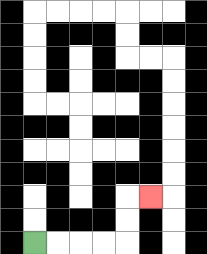{'start': '[1, 10]', 'end': '[6, 8]', 'path_directions': 'R,R,R,R,U,U,R', 'path_coordinates': '[[1, 10], [2, 10], [3, 10], [4, 10], [5, 10], [5, 9], [5, 8], [6, 8]]'}